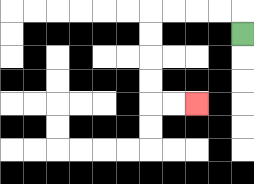{'start': '[10, 1]', 'end': '[8, 4]', 'path_directions': 'U,L,L,L,L,D,D,D,D,R,R', 'path_coordinates': '[[10, 1], [10, 0], [9, 0], [8, 0], [7, 0], [6, 0], [6, 1], [6, 2], [6, 3], [6, 4], [7, 4], [8, 4]]'}